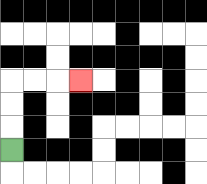{'start': '[0, 6]', 'end': '[3, 3]', 'path_directions': 'U,U,U,R,R,R', 'path_coordinates': '[[0, 6], [0, 5], [0, 4], [0, 3], [1, 3], [2, 3], [3, 3]]'}